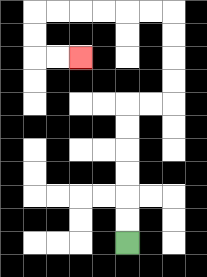{'start': '[5, 10]', 'end': '[3, 2]', 'path_directions': 'U,U,U,U,U,U,R,R,U,U,U,U,L,L,L,L,L,L,D,D,R,R', 'path_coordinates': '[[5, 10], [5, 9], [5, 8], [5, 7], [5, 6], [5, 5], [5, 4], [6, 4], [7, 4], [7, 3], [7, 2], [7, 1], [7, 0], [6, 0], [5, 0], [4, 0], [3, 0], [2, 0], [1, 0], [1, 1], [1, 2], [2, 2], [3, 2]]'}